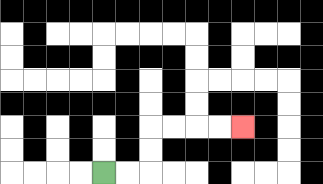{'start': '[4, 7]', 'end': '[10, 5]', 'path_directions': 'R,R,U,U,R,R,R,R', 'path_coordinates': '[[4, 7], [5, 7], [6, 7], [6, 6], [6, 5], [7, 5], [8, 5], [9, 5], [10, 5]]'}